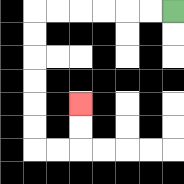{'start': '[7, 0]', 'end': '[3, 4]', 'path_directions': 'L,L,L,L,L,L,D,D,D,D,D,D,R,R,U,U', 'path_coordinates': '[[7, 0], [6, 0], [5, 0], [4, 0], [3, 0], [2, 0], [1, 0], [1, 1], [1, 2], [1, 3], [1, 4], [1, 5], [1, 6], [2, 6], [3, 6], [3, 5], [3, 4]]'}